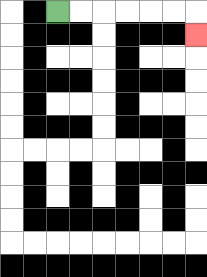{'start': '[2, 0]', 'end': '[8, 1]', 'path_directions': 'R,R,R,R,R,R,D', 'path_coordinates': '[[2, 0], [3, 0], [4, 0], [5, 0], [6, 0], [7, 0], [8, 0], [8, 1]]'}